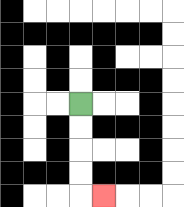{'start': '[3, 4]', 'end': '[4, 8]', 'path_directions': 'D,D,D,D,R', 'path_coordinates': '[[3, 4], [3, 5], [3, 6], [3, 7], [3, 8], [4, 8]]'}